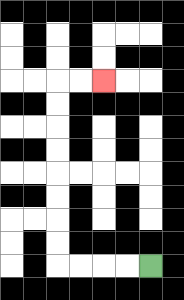{'start': '[6, 11]', 'end': '[4, 3]', 'path_directions': 'L,L,L,L,U,U,U,U,U,U,U,U,R,R', 'path_coordinates': '[[6, 11], [5, 11], [4, 11], [3, 11], [2, 11], [2, 10], [2, 9], [2, 8], [2, 7], [2, 6], [2, 5], [2, 4], [2, 3], [3, 3], [4, 3]]'}